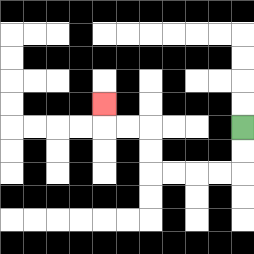{'start': '[10, 5]', 'end': '[4, 4]', 'path_directions': 'D,D,L,L,L,L,U,U,L,L,U', 'path_coordinates': '[[10, 5], [10, 6], [10, 7], [9, 7], [8, 7], [7, 7], [6, 7], [6, 6], [6, 5], [5, 5], [4, 5], [4, 4]]'}